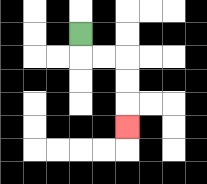{'start': '[3, 1]', 'end': '[5, 5]', 'path_directions': 'D,R,R,D,D,D', 'path_coordinates': '[[3, 1], [3, 2], [4, 2], [5, 2], [5, 3], [5, 4], [5, 5]]'}